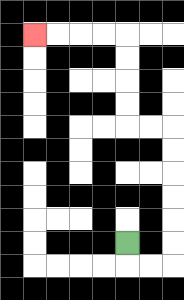{'start': '[5, 10]', 'end': '[1, 1]', 'path_directions': 'D,R,R,U,U,U,U,U,U,L,L,U,U,U,U,L,L,L,L', 'path_coordinates': '[[5, 10], [5, 11], [6, 11], [7, 11], [7, 10], [7, 9], [7, 8], [7, 7], [7, 6], [7, 5], [6, 5], [5, 5], [5, 4], [5, 3], [5, 2], [5, 1], [4, 1], [3, 1], [2, 1], [1, 1]]'}